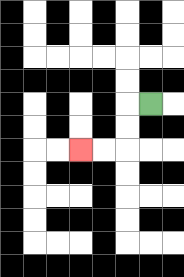{'start': '[6, 4]', 'end': '[3, 6]', 'path_directions': 'L,D,D,L,L', 'path_coordinates': '[[6, 4], [5, 4], [5, 5], [5, 6], [4, 6], [3, 6]]'}